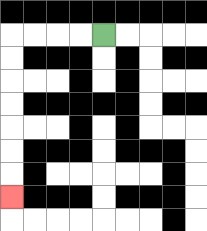{'start': '[4, 1]', 'end': '[0, 8]', 'path_directions': 'L,L,L,L,D,D,D,D,D,D,D', 'path_coordinates': '[[4, 1], [3, 1], [2, 1], [1, 1], [0, 1], [0, 2], [0, 3], [0, 4], [0, 5], [0, 6], [0, 7], [0, 8]]'}